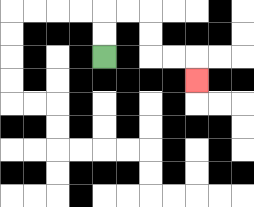{'start': '[4, 2]', 'end': '[8, 3]', 'path_directions': 'U,U,R,R,D,D,R,R,D', 'path_coordinates': '[[4, 2], [4, 1], [4, 0], [5, 0], [6, 0], [6, 1], [6, 2], [7, 2], [8, 2], [8, 3]]'}